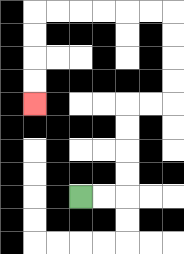{'start': '[3, 8]', 'end': '[1, 4]', 'path_directions': 'R,R,U,U,U,U,R,R,U,U,U,U,L,L,L,L,L,L,D,D,D,D', 'path_coordinates': '[[3, 8], [4, 8], [5, 8], [5, 7], [5, 6], [5, 5], [5, 4], [6, 4], [7, 4], [7, 3], [7, 2], [7, 1], [7, 0], [6, 0], [5, 0], [4, 0], [3, 0], [2, 0], [1, 0], [1, 1], [1, 2], [1, 3], [1, 4]]'}